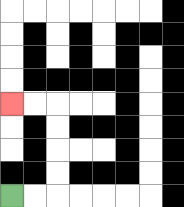{'start': '[0, 8]', 'end': '[0, 4]', 'path_directions': 'R,R,U,U,U,U,L,L', 'path_coordinates': '[[0, 8], [1, 8], [2, 8], [2, 7], [2, 6], [2, 5], [2, 4], [1, 4], [0, 4]]'}